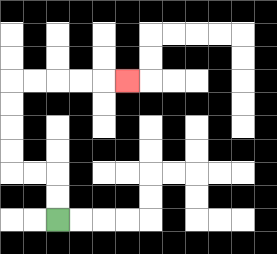{'start': '[2, 9]', 'end': '[5, 3]', 'path_directions': 'U,U,L,L,U,U,U,U,R,R,R,R,R', 'path_coordinates': '[[2, 9], [2, 8], [2, 7], [1, 7], [0, 7], [0, 6], [0, 5], [0, 4], [0, 3], [1, 3], [2, 3], [3, 3], [4, 3], [5, 3]]'}